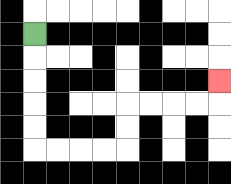{'start': '[1, 1]', 'end': '[9, 3]', 'path_directions': 'D,D,D,D,D,R,R,R,R,U,U,R,R,R,R,U', 'path_coordinates': '[[1, 1], [1, 2], [1, 3], [1, 4], [1, 5], [1, 6], [2, 6], [3, 6], [4, 6], [5, 6], [5, 5], [5, 4], [6, 4], [7, 4], [8, 4], [9, 4], [9, 3]]'}